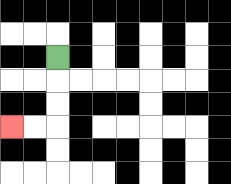{'start': '[2, 2]', 'end': '[0, 5]', 'path_directions': 'D,D,D,L,L', 'path_coordinates': '[[2, 2], [2, 3], [2, 4], [2, 5], [1, 5], [0, 5]]'}